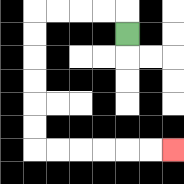{'start': '[5, 1]', 'end': '[7, 6]', 'path_directions': 'U,L,L,L,L,D,D,D,D,D,D,R,R,R,R,R,R', 'path_coordinates': '[[5, 1], [5, 0], [4, 0], [3, 0], [2, 0], [1, 0], [1, 1], [1, 2], [1, 3], [1, 4], [1, 5], [1, 6], [2, 6], [3, 6], [4, 6], [5, 6], [6, 6], [7, 6]]'}